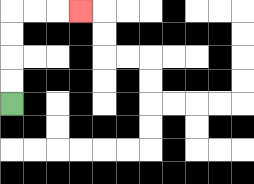{'start': '[0, 4]', 'end': '[3, 0]', 'path_directions': 'U,U,U,U,R,R,R', 'path_coordinates': '[[0, 4], [0, 3], [0, 2], [0, 1], [0, 0], [1, 0], [2, 0], [3, 0]]'}